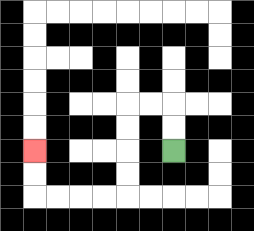{'start': '[7, 6]', 'end': '[1, 6]', 'path_directions': 'U,U,L,L,D,D,D,D,L,L,L,L,U,U', 'path_coordinates': '[[7, 6], [7, 5], [7, 4], [6, 4], [5, 4], [5, 5], [5, 6], [5, 7], [5, 8], [4, 8], [3, 8], [2, 8], [1, 8], [1, 7], [1, 6]]'}